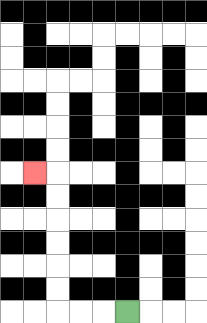{'start': '[5, 13]', 'end': '[1, 7]', 'path_directions': 'L,L,L,U,U,U,U,U,U,L', 'path_coordinates': '[[5, 13], [4, 13], [3, 13], [2, 13], [2, 12], [2, 11], [2, 10], [2, 9], [2, 8], [2, 7], [1, 7]]'}